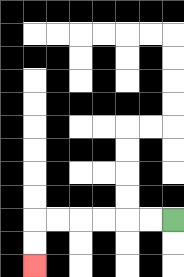{'start': '[7, 9]', 'end': '[1, 11]', 'path_directions': 'L,L,L,L,L,L,D,D', 'path_coordinates': '[[7, 9], [6, 9], [5, 9], [4, 9], [3, 9], [2, 9], [1, 9], [1, 10], [1, 11]]'}